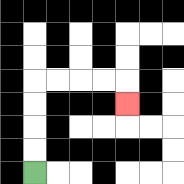{'start': '[1, 7]', 'end': '[5, 4]', 'path_directions': 'U,U,U,U,R,R,R,R,D', 'path_coordinates': '[[1, 7], [1, 6], [1, 5], [1, 4], [1, 3], [2, 3], [3, 3], [4, 3], [5, 3], [5, 4]]'}